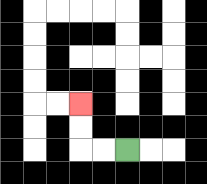{'start': '[5, 6]', 'end': '[3, 4]', 'path_directions': 'L,L,U,U', 'path_coordinates': '[[5, 6], [4, 6], [3, 6], [3, 5], [3, 4]]'}